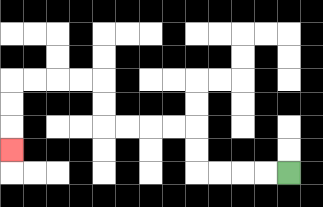{'start': '[12, 7]', 'end': '[0, 6]', 'path_directions': 'L,L,L,L,U,U,L,L,L,L,U,U,L,L,L,L,D,D,D', 'path_coordinates': '[[12, 7], [11, 7], [10, 7], [9, 7], [8, 7], [8, 6], [8, 5], [7, 5], [6, 5], [5, 5], [4, 5], [4, 4], [4, 3], [3, 3], [2, 3], [1, 3], [0, 3], [0, 4], [0, 5], [0, 6]]'}